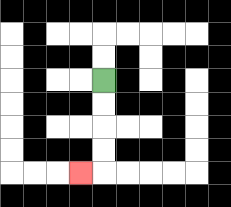{'start': '[4, 3]', 'end': '[3, 7]', 'path_directions': 'D,D,D,D,L', 'path_coordinates': '[[4, 3], [4, 4], [4, 5], [4, 6], [4, 7], [3, 7]]'}